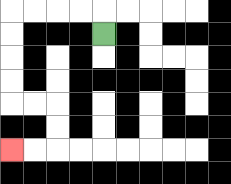{'start': '[4, 1]', 'end': '[0, 6]', 'path_directions': 'U,L,L,L,L,D,D,D,D,R,R,D,D,L,L', 'path_coordinates': '[[4, 1], [4, 0], [3, 0], [2, 0], [1, 0], [0, 0], [0, 1], [0, 2], [0, 3], [0, 4], [1, 4], [2, 4], [2, 5], [2, 6], [1, 6], [0, 6]]'}